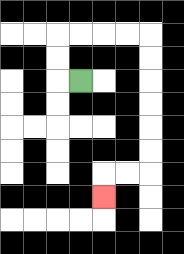{'start': '[3, 3]', 'end': '[4, 8]', 'path_directions': 'L,U,U,R,R,R,R,D,D,D,D,D,D,L,L,D', 'path_coordinates': '[[3, 3], [2, 3], [2, 2], [2, 1], [3, 1], [4, 1], [5, 1], [6, 1], [6, 2], [6, 3], [6, 4], [6, 5], [6, 6], [6, 7], [5, 7], [4, 7], [4, 8]]'}